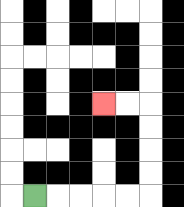{'start': '[1, 8]', 'end': '[4, 4]', 'path_directions': 'R,R,R,R,R,U,U,U,U,L,L', 'path_coordinates': '[[1, 8], [2, 8], [3, 8], [4, 8], [5, 8], [6, 8], [6, 7], [6, 6], [6, 5], [6, 4], [5, 4], [4, 4]]'}